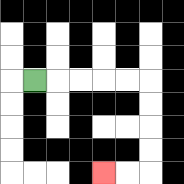{'start': '[1, 3]', 'end': '[4, 7]', 'path_directions': 'R,R,R,R,R,D,D,D,D,L,L', 'path_coordinates': '[[1, 3], [2, 3], [3, 3], [4, 3], [5, 3], [6, 3], [6, 4], [6, 5], [6, 6], [6, 7], [5, 7], [4, 7]]'}